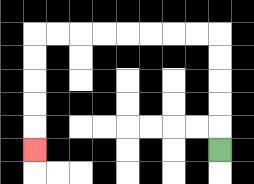{'start': '[9, 6]', 'end': '[1, 6]', 'path_directions': 'U,U,U,U,U,L,L,L,L,L,L,L,L,D,D,D,D,D', 'path_coordinates': '[[9, 6], [9, 5], [9, 4], [9, 3], [9, 2], [9, 1], [8, 1], [7, 1], [6, 1], [5, 1], [4, 1], [3, 1], [2, 1], [1, 1], [1, 2], [1, 3], [1, 4], [1, 5], [1, 6]]'}